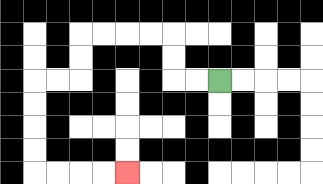{'start': '[9, 3]', 'end': '[5, 7]', 'path_directions': 'L,L,U,U,L,L,L,L,D,D,L,L,D,D,D,D,R,R,R,R', 'path_coordinates': '[[9, 3], [8, 3], [7, 3], [7, 2], [7, 1], [6, 1], [5, 1], [4, 1], [3, 1], [3, 2], [3, 3], [2, 3], [1, 3], [1, 4], [1, 5], [1, 6], [1, 7], [2, 7], [3, 7], [4, 7], [5, 7]]'}